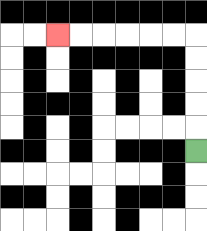{'start': '[8, 6]', 'end': '[2, 1]', 'path_directions': 'U,U,U,U,U,L,L,L,L,L,L', 'path_coordinates': '[[8, 6], [8, 5], [8, 4], [8, 3], [8, 2], [8, 1], [7, 1], [6, 1], [5, 1], [4, 1], [3, 1], [2, 1]]'}